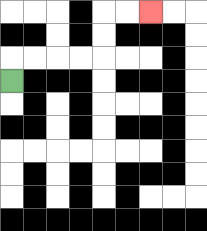{'start': '[0, 3]', 'end': '[6, 0]', 'path_directions': 'U,R,R,R,R,U,U,R,R', 'path_coordinates': '[[0, 3], [0, 2], [1, 2], [2, 2], [3, 2], [4, 2], [4, 1], [4, 0], [5, 0], [6, 0]]'}